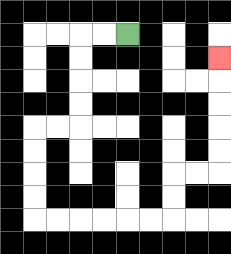{'start': '[5, 1]', 'end': '[9, 2]', 'path_directions': 'L,L,D,D,D,D,L,L,D,D,D,D,R,R,R,R,R,R,U,U,R,R,U,U,U,U,U', 'path_coordinates': '[[5, 1], [4, 1], [3, 1], [3, 2], [3, 3], [3, 4], [3, 5], [2, 5], [1, 5], [1, 6], [1, 7], [1, 8], [1, 9], [2, 9], [3, 9], [4, 9], [5, 9], [6, 9], [7, 9], [7, 8], [7, 7], [8, 7], [9, 7], [9, 6], [9, 5], [9, 4], [9, 3], [9, 2]]'}